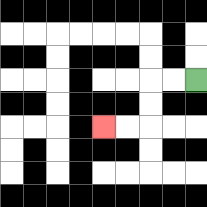{'start': '[8, 3]', 'end': '[4, 5]', 'path_directions': 'L,L,D,D,L,L', 'path_coordinates': '[[8, 3], [7, 3], [6, 3], [6, 4], [6, 5], [5, 5], [4, 5]]'}